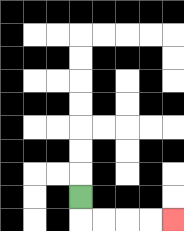{'start': '[3, 8]', 'end': '[7, 9]', 'path_directions': 'D,R,R,R,R', 'path_coordinates': '[[3, 8], [3, 9], [4, 9], [5, 9], [6, 9], [7, 9]]'}